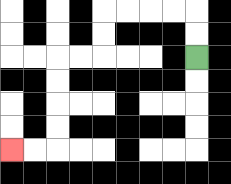{'start': '[8, 2]', 'end': '[0, 6]', 'path_directions': 'U,U,L,L,L,L,D,D,L,L,D,D,D,D,L,L', 'path_coordinates': '[[8, 2], [8, 1], [8, 0], [7, 0], [6, 0], [5, 0], [4, 0], [4, 1], [4, 2], [3, 2], [2, 2], [2, 3], [2, 4], [2, 5], [2, 6], [1, 6], [0, 6]]'}